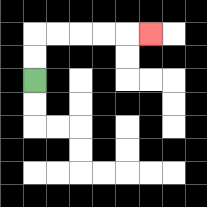{'start': '[1, 3]', 'end': '[6, 1]', 'path_directions': 'U,U,R,R,R,R,R', 'path_coordinates': '[[1, 3], [1, 2], [1, 1], [2, 1], [3, 1], [4, 1], [5, 1], [6, 1]]'}